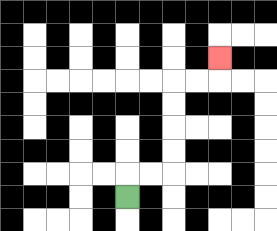{'start': '[5, 8]', 'end': '[9, 2]', 'path_directions': 'U,R,R,U,U,U,U,R,R,U', 'path_coordinates': '[[5, 8], [5, 7], [6, 7], [7, 7], [7, 6], [7, 5], [7, 4], [7, 3], [8, 3], [9, 3], [9, 2]]'}